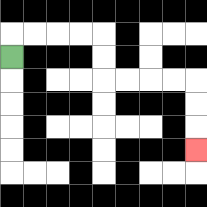{'start': '[0, 2]', 'end': '[8, 6]', 'path_directions': 'U,R,R,R,R,D,D,R,R,R,R,D,D,D', 'path_coordinates': '[[0, 2], [0, 1], [1, 1], [2, 1], [3, 1], [4, 1], [4, 2], [4, 3], [5, 3], [6, 3], [7, 3], [8, 3], [8, 4], [8, 5], [8, 6]]'}